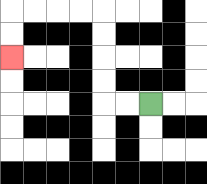{'start': '[6, 4]', 'end': '[0, 2]', 'path_directions': 'L,L,U,U,U,U,L,L,L,L,D,D', 'path_coordinates': '[[6, 4], [5, 4], [4, 4], [4, 3], [4, 2], [4, 1], [4, 0], [3, 0], [2, 0], [1, 0], [0, 0], [0, 1], [0, 2]]'}